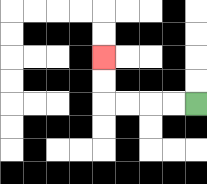{'start': '[8, 4]', 'end': '[4, 2]', 'path_directions': 'L,L,L,L,U,U', 'path_coordinates': '[[8, 4], [7, 4], [6, 4], [5, 4], [4, 4], [4, 3], [4, 2]]'}